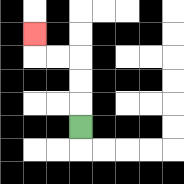{'start': '[3, 5]', 'end': '[1, 1]', 'path_directions': 'U,U,U,L,L,U', 'path_coordinates': '[[3, 5], [3, 4], [3, 3], [3, 2], [2, 2], [1, 2], [1, 1]]'}